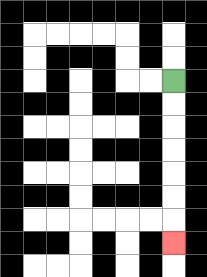{'start': '[7, 3]', 'end': '[7, 10]', 'path_directions': 'D,D,D,D,D,D,D', 'path_coordinates': '[[7, 3], [7, 4], [7, 5], [7, 6], [7, 7], [7, 8], [7, 9], [7, 10]]'}